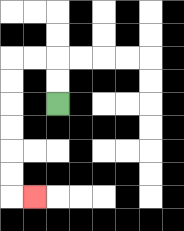{'start': '[2, 4]', 'end': '[1, 8]', 'path_directions': 'U,U,L,L,D,D,D,D,D,D,R', 'path_coordinates': '[[2, 4], [2, 3], [2, 2], [1, 2], [0, 2], [0, 3], [0, 4], [0, 5], [0, 6], [0, 7], [0, 8], [1, 8]]'}